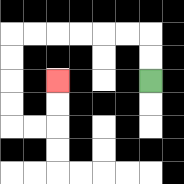{'start': '[6, 3]', 'end': '[2, 3]', 'path_directions': 'U,U,L,L,L,L,L,L,D,D,D,D,R,R,U,U', 'path_coordinates': '[[6, 3], [6, 2], [6, 1], [5, 1], [4, 1], [3, 1], [2, 1], [1, 1], [0, 1], [0, 2], [0, 3], [0, 4], [0, 5], [1, 5], [2, 5], [2, 4], [2, 3]]'}